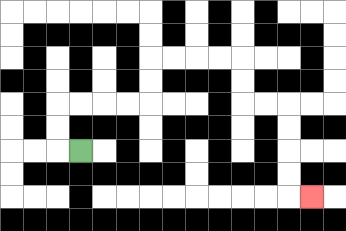{'start': '[3, 6]', 'end': '[13, 8]', 'path_directions': 'L,U,U,R,R,R,R,U,U,R,R,R,R,D,D,R,R,D,D,D,D,R', 'path_coordinates': '[[3, 6], [2, 6], [2, 5], [2, 4], [3, 4], [4, 4], [5, 4], [6, 4], [6, 3], [6, 2], [7, 2], [8, 2], [9, 2], [10, 2], [10, 3], [10, 4], [11, 4], [12, 4], [12, 5], [12, 6], [12, 7], [12, 8], [13, 8]]'}